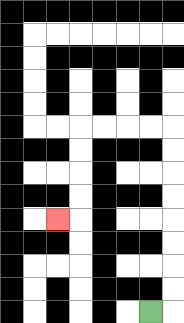{'start': '[6, 13]', 'end': '[2, 9]', 'path_directions': 'R,U,U,U,U,U,U,U,U,L,L,L,L,D,D,D,D,L', 'path_coordinates': '[[6, 13], [7, 13], [7, 12], [7, 11], [7, 10], [7, 9], [7, 8], [7, 7], [7, 6], [7, 5], [6, 5], [5, 5], [4, 5], [3, 5], [3, 6], [3, 7], [3, 8], [3, 9], [2, 9]]'}